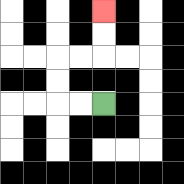{'start': '[4, 4]', 'end': '[4, 0]', 'path_directions': 'L,L,U,U,R,R,U,U', 'path_coordinates': '[[4, 4], [3, 4], [2, 4], [2, 3], [2, 2], [3, 2], [4, 2], [4, 1], [4, 0]]'}